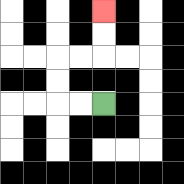{'start': '[4, 4]', 'end': '[4, 0]', 'path_directions': 'L,L,U,U,R,R,U,U', 'path_coordinates': '[[4, 4], [3, 4], [2, 4], [2, 3], [2, 2], [3, 2], [4, 2], [4, 1], [4, 0]]'}